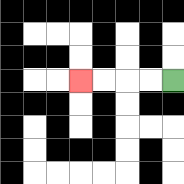{'start': '[7, 3]', 'end': '[3, 3]', 'path_directions': 'L,L,L,L', 'path_coordinates': '[[7, 3], [6, 3], [5, 3], [4, 3], [3, 3]]'}